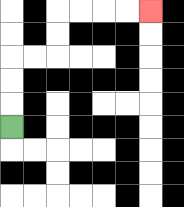{'start': '[0, 5]', 'end': '[6, 0]', 'path_directions': 'U,U,U,R,R,U,U,R,R,R,R', 'path_coordinates': '[[0, 5], [0, 4], [0, 3], [0, 2], [1, 2], [2, 2], [2, 1], [2, 0], [3, 0], [4, 0], [5, 0], [6, 0]]'}